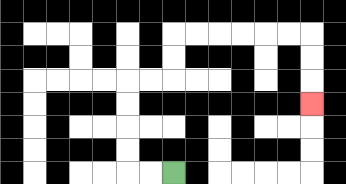{'start': '[7, 7]', 'end': '[13, 4]', 'path_directions': 'L,L,U,U,U,U,R,R,U,U,R,R,R,R,R,R,D,D,D', 'path_coordinates': '[[7, 7], [6, 7], [5, 7], [5, 6], [5, 5], [5, 4], [5, 3], [6, 3], [7, 3], [7, 2], [7, 1], [8, 1], [9, 1], [10, 1], [11, 1], [12, 1], [13, 1], [13, 2], [13, 3], [13, 4]]'}